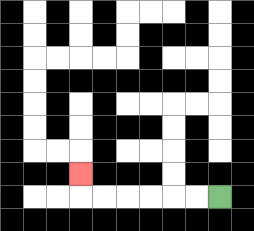{'start': '[9, 8]', 'end': '[3, 7]', 'path_directions': 'L,L,L,L,L,L,U', 'path_coordinates': '[[9, 8], [8, 8], [7, 8], [6, 8], [5, 8], [4, 8], [3, 8], [3, 7]]'}